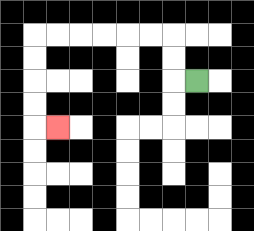{'start': '[8, 3]', 'end': '[2, 5]', 'path_directions': 'L,U,U,L,L,L,L,L,L,D,D,D,D,R', 'path_coordinates': '[[8, 3], [7, 3], [7, 2], [7, 1], [6, 1], [5, 1], [4, 1], [3, 1], [2, 1], [1, 1], [1, 2], [1, 3], [1, 4], [1, 5], [2, 5]]'}